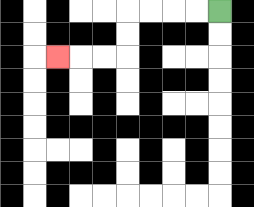{'start': '[9, 0]', 'end': '[2, 2]', 'path_directions': 'L,L,L,L,D,D,L,L,L', 'path_coordinates': '[[9, 0], [8, 0], [7, 0], [6, 0], [5, 0], [5, 1], [5, 2], [4, 2], [3, 2], [2, 2]]'}